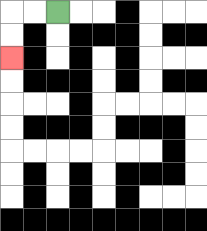{'start': '[2, 0]', 'end': '[0, 2]', 'path_directions': 'L,L,D,D', 'path_coordinates': '[[2, 0], [1, 0], [0, 0], [0, 1], [0, 2]]'}